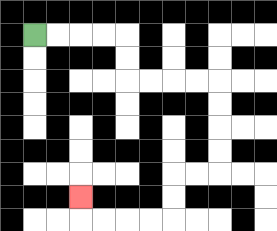{'start': '[1, 1]', 'end': '[3, 8]', 'path_directions': 'R,R,R,R,D,D,R,R,R,R,D,D,D,D,L,L,D,D,L,L,L,L,U', 'path_coordinates': '[[1, 1], [2, 1], [3, 1], [4, 1], [5, 1], [5, 2], [5, 3], [6, 3], [7, 3], [8, 3], [9, 3], [9, 4], [9, 5], [9, 6], [9, 7], [8, 7], [7, 7], [7, 8], [7, 9], [6, 9], [5, 9], [4, 9], [3, 9], [3, 8]]'}